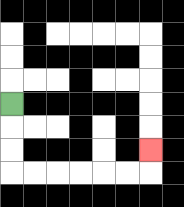{'start': '[0, 4]', 'end': '[6, 6]', 'path_directions': 'D,D,D,R,R,R,R,R,R,U', 'path_coordinates': '[[0, 4], [0, 5], [0, 6], [0, 7], [1, 7], [2, 7], [3, 7], [4, 7], [5, 7], [6, 7], [6, 6]]'}